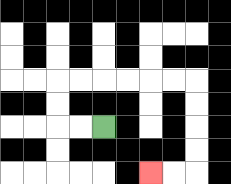{'start': '[4, 5]', 'end': '[6, 7]', 'path_directions': 'L,L,U,U,R,R,R,R,R,R,D,D,D,D,L,L', 'path_coordinates': '[[4, 5], [3, 5], [2, 5], [2, 4], [2, 3], [3, 3], [4, 3], [5, 3], [6, 3], [7, 3], [8, 3], [8, 4], [8, 5], [8, 6], [8, 7], [7, 7], [6, 7]]'}